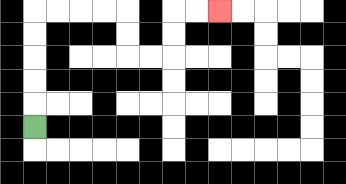{'start': '[1, 5]', 'end': '[9, 0]', 'path_directions': 'U,U,U,U,U,R,R,R,R,D,D,R,R,U,U,R,R', 'path_coordinates': '[[1, 5], [1, 4], [1, 3], [1, 2], [1, 1], [1, 0], [2, 0], [3, 0], [4, 0], [5, 0], [5, 1], [5, 2], [6, 2], [7, 2], [7, 1], [7, 0], [8, 0], [9, 0]]'}